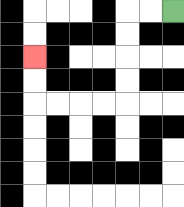{'start': '[7, 0]', 'end': '[1, 2]', 'path_directions': 'L,L,D,D,D,D,L,L,L,L,U,U', 'path_coordinates': '[[7, 0], [6, 0], [5, 0], [5, 1], [5, 2], [5, 3], [5, 4], [4, 4], [3, 4], [2, 4], [1, 4], [1, 3], [1, 2]]'}